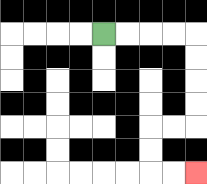{'start': '[4, 1]', 'end': '[8, 7]', 'path_directions': 'R,R,R,R,D,D,D,D,L,L,D,D,R,R', 'path_coordinates': '[[4, 1], [5, 1], [6, 1], [7, 1], [8, 1], [8, 2], [8, 3], [8, 4], [8, 5], [7, 5], [6, 5], [6, 6], [6, 7], [7, 7], [8, 7]]'}